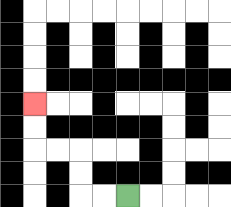{'start': '[5, 8]', 'end': '[1, 4]', 'path_directions': 'L,L,U,U,L,L,U,U', 'path_coordinates': '[[5, 8], [4, 8], [3, 8], [3, 7], [3, 6], [2, 6], [1, 6], [1, 5], [1, 4]]'}